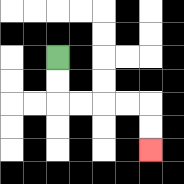{'start': '[2, 2]', 'end': '[6, 6]', 'path_directions': 'D,D,R,R,R,R,D,D', 'path_coordinates': '[[2, 2], [2, 3], [2, 4], [3, 4], [4, 4], [5, 4], [6, 4], [6, 5], [6, 6]]'}